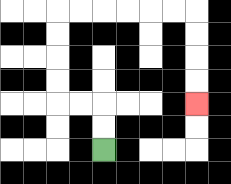{'start': '[4, 6]', 'end': '[8, 4]', 'path_directions': 'U,U,L,L,U,U,U,U,R,R,R,R,R,R,D,D,D,D', 'path_coordinates': '[[4, 6], [4, 5], [4, 4], [3, 4], [2, 4], [2, 3], [2, 2], [2, 1], [2, 0], [3, 0], [4, 0], [5, 0], [6, 0], [7, 0], [8, 0], [8, 1], [8, 2], [8, 3], [8, 4]]'}